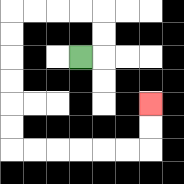{'start': '[3, 2]', 'end': '[6, 4]', 'path_directions': 'R,U,U,L,L,L,L,D,D,D,D,D,D,R,R,R,R,R,R,U,U', 'path_coordinates': '[[3, 2], [4, 2], [4, 1], [4, 0], [3, 0], [2, 0], [1, 0], [0, 0], [0, 1], [0, 2], [0, 3], [0, 4], [0, 5], [0, 6], [1, 6], [2, 6], [3, 6], [4, 6], [5, 6], [6, 6], [6, 5], [6, 4]]'}